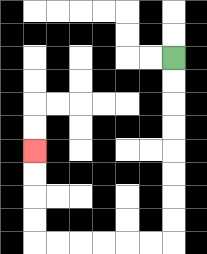{'start': '[7, 2]', 'end': '[1, 6]', 'path_directions': 'D,D,D,D,D,D,D,D,L,L,L,L,L,L,U,U,U,U', 'path_coordinates': '[[7, 2], [7, 3], [7, 4], [7, 5], [7, 6], [7, 7], [7, 8], [7, 9], [7, 10], [6, 10], [5, 10], [4, 10], [3, 10], [2, 10], [1, 10], [1, 9], [1, 8], [1, 7], [1, 6]]'}